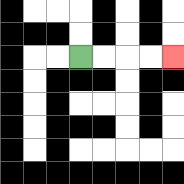{'start': '[3, 2]', 'end': '[7, 2]', 'path_directions': 'R,R,R,R', 'path_coordinates': '[[3, 2], [4, 2], [5, 2], [6, 2], [7, 2]]'}